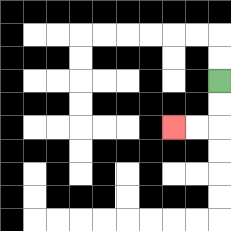{'start': '[9, 3]', 'end': '[7, 5]', 'path_directions': 'D,D,L,L', 'path_coordinates': '[[9, 3], [9, 4], [9, 5], [8, 5], [7, 5]]'}